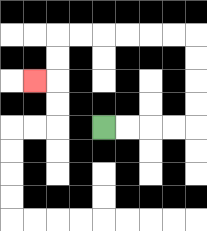{'start': '[4, 5]', 'end': '[1, 3]', 'path_directions': 'R,R,R,R,U,U,U,U,L,L,L,L,L,L,D,D,L', 'path_coordinates': '[[4, 5], [5, 5], [6, 5], [7, 5], [8, 5], [8, 4], [8, 3], [8, 2], [8, 1], [7, 1], [6, 1], [5, 1], [4, 1], [3, 1], [2, 1], [2, 2], [2, 3], [1, 3]]'}